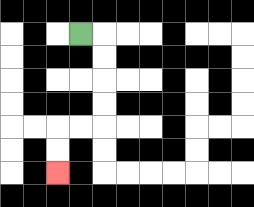{'start': '[3, 1]', 'end': '[2, 7]', 'path_directions': 'R,D,D,D,D,L,L,D,D', 'path_coordinates': '[[3, 1], [4, 1], [4, 2], [4, 3], [4, 4], [4, 5], [3, 5], [2, 5], [2, 6], [2, 7]]'}